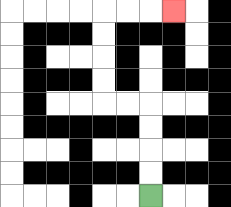{'start': '[6, 8]', 'end': '[7, 0]', 'path_directions': 'U,U,U,U,L,L,U,U,U,U,R,R,R', 'path_coordinates': '[[6, 8], [6, 7], [6, 6], [6, 5], [6, 4], [5, 4], [4, 4], [4, 3], [4, 2], [4, 1], [4, 0], [5, 0], [6, 0], [7, 0]]'}